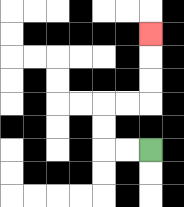{'start': '[6, 6]', 'end': '[6, 1]', 'path_directions': 'L,L,U,U,R,R,U,U,U', 'path_coordinates': '[[6, 6], [5, 6], [4, 6], [4, 5], [4, 4], [5, 4], [6, 4], [6, 3], [6, 2], [6, 1]]'}